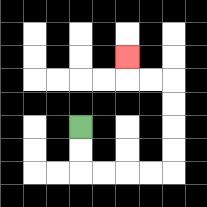{'start': '[3, 5]', 'end': '[5, 2]', 'path_directions': 'D,D,R,R,R,R,U,U,U,U,L,L,U', 'path_coordinates': '[[3, 5], [3, 6], [3, 7], [4, 7], [5, 7], [6, 7], [7, 7], [7, 6], [7, 5], [7, 4], [7, 3], [6, 3], [5, 3], [5, 2]]'}